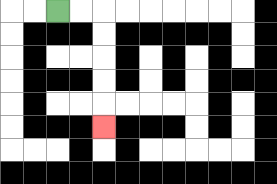{'start': '[2, 0]', 'end': '[4, 5]', 'path_directions': 'R,R,D,D,D,D,D', 'path_coordinates': '[[2, 0], [3, 0], [4, 0], [4, 1], [4, 2], [4, 3], [4, 4], [4, 5]]'}